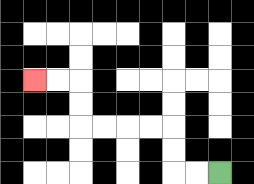{'start': '[9, 7]', 'end': '[1, 3]', 'path_directions': 'L,L,U,U,L,L,L,L,U,U,L,L', 'path_coordinates': '[[9, 7], [8, 7], [7, 7], [7, 6], [7, 5], [6, 5], [5, 5], [4, 5], [3, 5], [3, 4], [3, 3], [2, 3], [1, 3]]'}